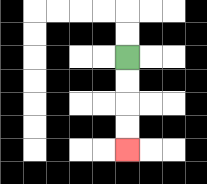{'start': '[5, 2]', 'end': '[5, 6]', 'path_directions': 'D,D,D,D', 'path_coordinates': '[[5, 2], [5, 3], [5, 4], [5, 5], [5, 6]]'}